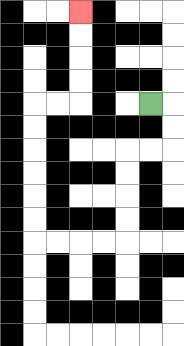{'start': '[6, 4]', 'end': '[3, 0]', 'path_directions': 'R,D,D,L,L,D,D,D,D,L,L,L,L,U,U,U,U,U,U,R,R,U,U,U,U', 'path_coordinates': '[[6, 4], [7, 4], [7, 5], [7, 6], [6, 6], [5, 6], [5, 7], [5, 8], [5, 9], [5, 10], [4, 10], [3, 10], [2, 10], [1, 10], [1, 9], [1, 8], [1, 7], [1, 6], [1, 5], [1, 4], [2, 4], [3, 4], [3, 3], [3, 2], [3, 1], [3, 0]]'}